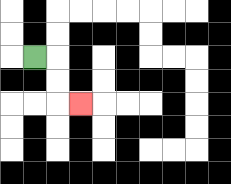{'start': '[1, 2]', 'end': '[3, 4]', 'path_directions': 'R,D,D,R', 'path_coordinates': '[[1, 2], [2, 2], [2, 3], [2, 4], [3, 4]]'}